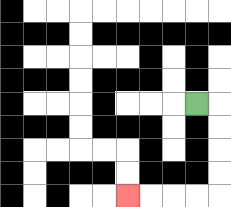{'start': '[8, 4]', 'end': '[5, 8]', 'path_directions': 'R,D,D,D,D,L,L,L,L', 'path_coordinates': '[[8, 4], [9, 4], [9, 5], [9, 6], [9, 7], [9, 8], [8, 8], [7, 8], [6, 8], [5, 8]]'}